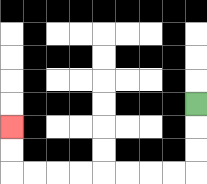{'start': '[8, 4]', 'end': '[0, 5]', 'path_directions': 'D,D,D,L,L,L,L,L,L,L,L,U,U', 'path_coordinates': '[[8, 4], [8, 5], [8, 6], [8, 7], [7, 7], [6, 7], [5, 7], [4, 7], [3, 7], [2, 7], [1, 7], [0, 7], [0, 6], [0, 5]]'}